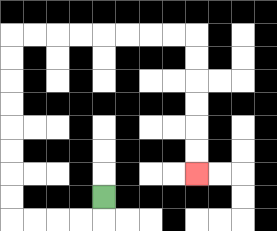{'start': '[4, 8]', 'end': '[8, 7]', 'path_directions': 'D,L,L,L,L,U,U,U,U,U,U,U,U,R,R,R,R,R,R,R,R,D,D,D,D,D,D', 'path_coordinates': '[[4, 8], [4, 9], [3, 9], [2, 9], [1, 9], [0, 9], [0, 8], [0, 7], [0, 6], [0, 5], [0, 4], [0, 3], [0, 2], [0, 1], [1, 1], [2, 1], [3, 1], [4, 1], [5, 1], [6, 1], [7, 1], [8, 1], [8, 2], [8, 3], [8, 4], [8, 5], [8, 6], [8, 7]]'}